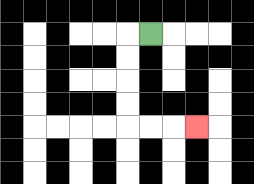{'start': '[6, 1]', 'end': '[8, 5]', 'path_directions': 'L,D,D,D,D,R,R,R', 'path_coordinates': '[[6, 1], [5, 1], [5, 2], [5, 3], [5, 4], [5, 5], [6, 5], [7, 5], [8, 5]]'}